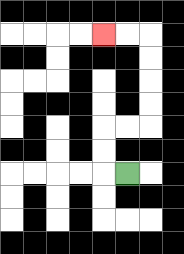{'start': '[5, 7]', 'end': '[4, 1]', 'path_directions': 'L,U,U,R,R,U,U,U,U,L,L', 'path_coordinates': '[[5, 7], [4, 7], [4, 6], [4, 5], [5, 5], [6, 5], [6, 4], [6, 3], [6, 2], [6, 1], [5, 1], [4, 1]]'}